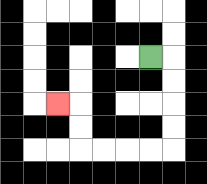{'start': '[6, 2]', 'end': '[2, 4]', 'path_directions': 'R,D,D,D,D,L,L,L,L,U,U,L', 'path_coordinates': '[[6, 2], [7, 2], [7, 3], [7, 4], [7, 5], [7, 6], [6, 6], [5, 6], [4, 6], [3, 6], [3, 5], [3, 4], [2, 4]]'}